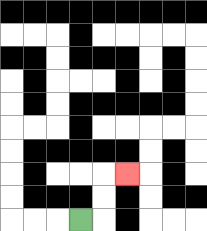{'start': '[3, 9]', 'end': '[5, 7]', 'path_directions': 'R,U,U,R', 'path_coordinates': '[[3, 9], [4, 9], [4, 8], [4, 7], [5, 7]]'}